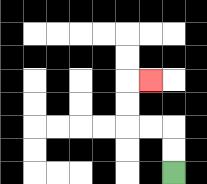{'start': '[7, 7]', 'end': '[6, 3]', 'path_directions': 'U,U,L,L,U,U,R', 'path_coordinates': '[[7, 7], [7, 6], [7, 5], [6, 5], [5, 5], [5, 4], [5, 3], [6, 3]]'}